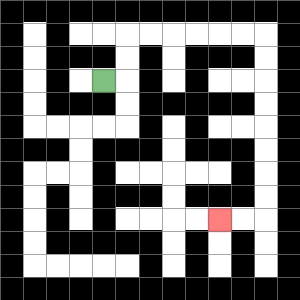{'start': '[4, 3]', 'end': '[9, 9]', 'path_directions': 'R,U,U,R,R,R,R,R,R,D,D,D,D,D,D,D,D,L,L', 'path_coordinates': '[[4, 3], [5, 3], [5, 2], [5, 1], [6, 1], [7, 1], [8, 1], [9, 1], [10, 1], [11, 1], [11, 2], [11, 3], [11, 4], [11, 5], [11, 6], [11, 7], [11, 8], [11, 9], [10, 9], [9, 9]]'}